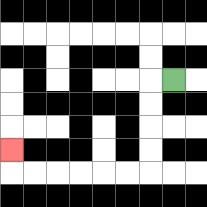{'start': '[7, 3]', 'end': '[0, 6]', 'path_directions': 'L,D,D,D,D,L,L,L,L,L,L,U', 'path_coordinates': '[[7, 3], [6, 3], [6, 4], [6, 5], [6, 6], [6, 7], [5, 7], [4, 7], [3, 7], [2, 7], [1, 7], [0, 7], [0, 6]]'}